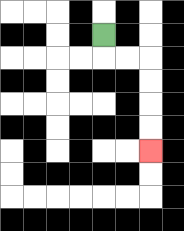{'start': '[4, 1]', 'end': '[6, 6]', 'path_directions': 'D,R,R,D,D,D,D', 'path_coordinates': '[[4, 1], [4, 2], [5, 2], [6, 2], [6, 3], [6, 4], [6, 5], [6, 6]]'}